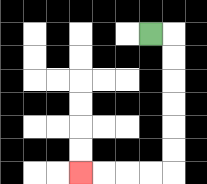{'start': '[6, 1]', 'end': '[3, 7]', 'path_directions': 'R,D,D,D,D,D,D,L,L,L,L', 'path_coordinates': '[[6, 1], [7, 1], [7, 2], [7, 3], [7, 4], [7, 5], [7, 6], [7, 7], [6, 7], [5, 7], [4, 7], [3, 7]]'}